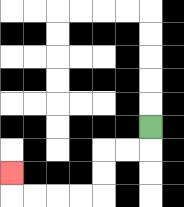{'start': '[6, 5]', 'end': '[0, 7]', 'path_directions': 'D,L,L,D,D,L,L,L,L,U', 'path_coordinates': '[[6, 5], [6, 6], [5, 6], [4, 6], [4, 7], [4, 8], [3, 8], [2, 8], [1, 8], [0, 8], [0, 7]]'}